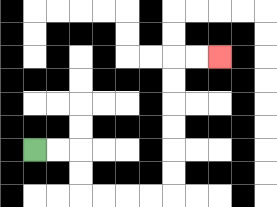{'start': '[1, 6]', 'end': '[9, 2]', 'path_directions': 'R,R,D,D,R,R,R,R,U,U,U,U,U,U,R,R', 'path_coordinates': '[[1, 6], [2, 6], [3, 6], [3, 7], [3, 8], [4, 8], [5, 8], [6, 8], [7, 8], [7, 7], [7, 6], [7, 5], [7, 4], [7, 3], [7, 2], [8, 2], [9, 2]]'}